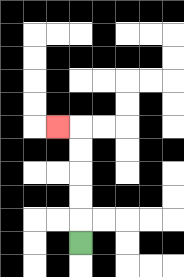{'start': '[3, 10]', 'end': '[2, 5]', 'path_directions': 'U,U,U,U,U,L', 'path_coordinates': '[[3, 10], [3, 9], [3, 8], [3, 7], [3, 6], [3, 5], [2, 5]]'}